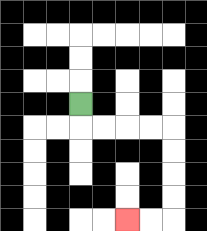{'start': '[3, 4]', 'end': '[5, 9]', 'path_directions': 'D,R,R,R,R,D,D,D,D,L,L', 'path_coordinates': '[[3, 4], [3, 5], [4, 5], [5, 5], [6, 5], [7, 5], [7, 6], [7, 7], [7, 8], [7, 9], [6, 9], [5, 9]]'}